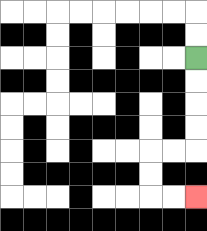{'start': '[8, 2]', 'end': '[8, 8]', 'path_directions': 'D,D,D,D,L,L,D,D,R,R', 'path_coordinates': '[[8, 2], [8, 3], [8, 4], [8, 5], [8, 6], [7, 6], [6, 6], [6, 7], [6, 8], [7, 8], [8, 8]]'}